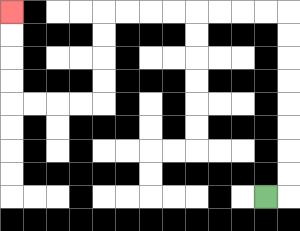{'start': '[11, 8]', 'end': '[0, 0]', 'path_directions': 'R,U,U,U,U,U,U,U,U,L,L,L,L,L,L,L,L,D,D,D,D,L,L,L,L,U,U,U,U', 'path_coordinates': '[[11, 8], [12, 8], [12, 7], [12, 6], [12, 5], [12, 4], [12, 3], [12, 2], [12, 1], [12, 0], [11, 0], [10, 0], [9, 0], [8, 0], [7, 0], [6, 0], [5, 0], [4, 0], [4, 1], [4, 2], [4, 3], [4, 4], [3, 4], [2, 4], [1, 4], [0, 4], [0, 3], [0, 2], [0, 1], [0, 0]]'}